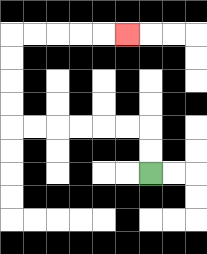{'start': '[6, 7]', 'end': '[5, 1]', 'path_directions': 'U,U,L,L,L,L,L,L,U,U,U,U,R,R,R,R,R', 'path_coordinates': '[[6, 7], [6, 6], [6, 5], [5, 5], [4, 5], [3, 5], [2, 5], [1, 5], [0, 5], [0, 4], [0, 3], [0, 2], [0, 1], [1, 1], [2, 1], [3, 1], [4, 1], [5, 1]]'}